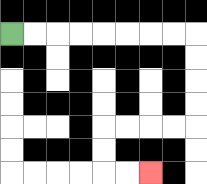{'start': '[0, 1]', 'end': '[6, 7]', 'path_directions': 'R,R,R,R,R,R,R,R,D,D,D,D,L,L,L,L,D,D,R,R', 'path_coordinates': '[[0, 1], [1, 1], [2, 1], [3, 1], [4, 1], [5, 1], [6, 1], [7, 1], [8, 1], [8, 2], [8, 3], [8, 4], [8, 5], [7, 5], [6, 5], [5, 5], [4, 5], [4, 6], [4, 7], [5, 7], [6, 7]]'}